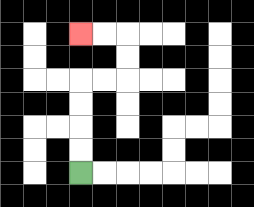{'start': '[3, 7]', 'end': '[3, 1]', 'path_directions': 'U,U,U,U,R,R,U,U,L,L', 'path_coordinates': '[[3, 7], [3, 6], [3, 5], [3, 4], [3, 3], [4, 3], [5, 3], [5, 2], [5, 1], [4, 1], [3, 1]]'}